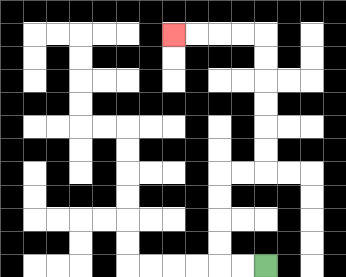{'start': '[11, 11]', 'end': '[7, 1]', 'path_directions': 'L,L,U,U,U,U,R,R,U,U,U,U,U,U,L,L,L,L', 'path_coordinates': '[[11, 11], [10, 11], [9, 11], [9, 10], [9, 9], [9, 8], [9, 7], [10, 7], [11, 7], [11, 6], [11, 5], [11, 4], [11, 3], [11, 2], [11, 1], [10, 1], [9, 1], [8, 1], [7, 1]]'}